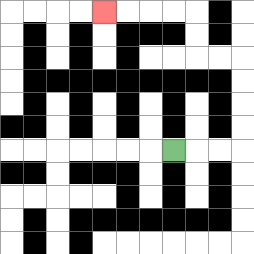{'start': '[7, 6]', 'end': '[4, 0]', 'path_directions': 'R,R,R,U,U,U,U,L,L,U,U,L,L,L,L', 'path_coordinates': '[[7, 6], [8, 6], [9, 6], [10, 6], [10, 5], [10, 4], [10, 3], [10, 2], [9, 2], [8, 2], [8, 1], [8, 0], [7, 0], [6, 0], [5, 0], [4, 0]]'}